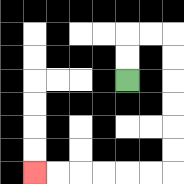{'start': '[5, 3]', 'end': '[1, 7]', 'path_directions': 'U,U,R,R,D,D,D,D,D,D,L,L,L,L,L,L', 'path_coordinates': '[[5, 3], [5, 2], [5, 1], [6, 1], [7, 1], [7, 2], [7, 3], [7, 4], [7, 5], [7, 6], [7, 7], [6, 7], [5, 7], [4, 7], [3, 7], [2, 7], [1, 7]]'}